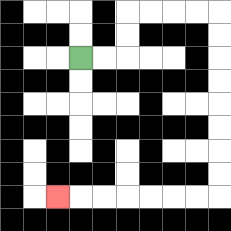{'start': '[3, 2]', 'end': '[2, 8]', 'path_directions': 'R,R,U,U,R,R,R,R,D,D,D,D,D,D,D,D,L,L,L,L,L,L,L', 'path_coordinates': '[[3, 2], [4, 2], [5, 2], [5, 1], [5, 0], [6, 0], [7, 0], [8, 0], [9, 0], [9, 1], [9, 2], [9, 3], [9, 4], [9, 5], [9, 6], [9, 7], [9, 8], [8, 8], [7, 8], [6, 8], [5, 8], [4, 8], [3, 8], [2, 8]]'}